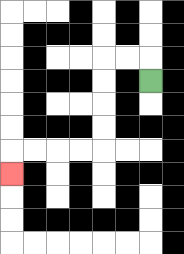{'start': '[6, 3]', 'end': '[0, 7]', 'path_directions': 'U,L,L,D,D,D,D,L,L,L,L,D', 'path_coordinates': '[[6, 3], [6, 2], [5, 2], [4, 2], [4, 3], [4, 4], [4, 5], [4, 6], [3, 6], [2, 6], [1, 6], [0, 6], [0, 7]]'}